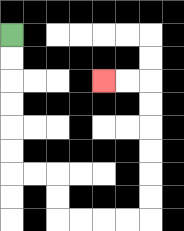{'start': '[0, 1]', 'end': '[4, 3]', 'path_directions': 'D,D,D,D,D,D,R,R,D,D,R,R,R,R,U,U,U,U,U,U,L,L', 'path_coordinates': '[[0, 1], [0, 2], [0, 3], [0, 4], [0, 5], [0, 6], [0, 7], [1, 7], [2, 7], [2, 8], [2, 9], [3, 9], [4, 9], [5, 9], [6, 9], [6, 8], [6, 7], [6, 6], [6, 5], [6, 4], [6, 3], [5, 3], [4, 3]]'}